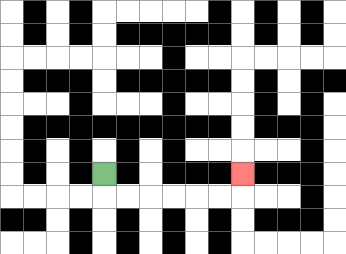{'start': '[4, 7]', 'end': '[10, 7]', 'path_directions': 'D,R,R,R,R,R,R,U', 'path_coordinates': '[[4, 7], [4, 8], [5, 8], [6, 8], [7, 8], [8, 8], [9, 8], [10, 8], [10, 7]]'}